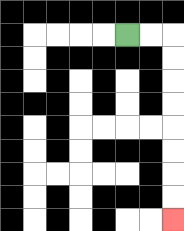{'start': '[5, 1]', 'end': '[7, 9]', 'path_directions': 'R,R,D,D,D,D,D,D,D,D', 'path_coordinates': '[[5, 1], [6, 1], [7, 1], [7, 2], [7, 3], [7, 4], [7, 5], [7, 6], [7, 7], [7, 8], [7, 9]]'}